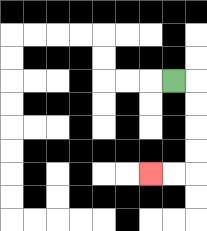{'start': '[7, 3]', 'end': '[6, 7]', 'path_directions': 'R,D,D,D,D,L,L', 'path_coordinates': '[[7, 3], [8, 3], [8, 4], [8, 5], [8, 6], [8, 7], [7, 7], [6, 7]]'}